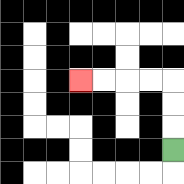{'start': '[7, 6]', 'end': '[3, 3]', 'path_directions': 'U,U,U,L,L,L,L', 'path_coordinates': '[[7, 6], [7, 5], [7, 4], [7, 3], [6, 3], [5, 3], [4, 3], [3, 3]]'}